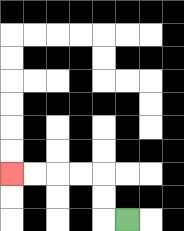{'start': '[5, 9]', 'end': '[0, 7]', 'path_directions': 'L,U,U,L,L,L,L', 'path_coordinates': '[[5, 9], [4, 9], [4, 8], [4, 7], [3, 7], [2, 7], [1, 7], [0, 7]]'}